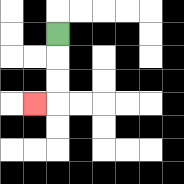{'start': '[2, 1]', 'end': '[1, 4]', 'path_directions': 'D,D,D,L', 'path_coordinates': '[[2, 1], [2, 2], [2, 3], [2, 4], [1, 4]]'}